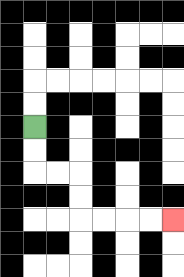{'start': '[1, 5]', 'end': '[7, 9]', 'path_directions': 'D,D,R,R,D,D,R,R,R,R', 'path_coordinates': '[[1, 5], [1, 6], [1, 7], [2, 7], [3, 7], [3, 8], [3, 9], [4, 9], [5, 9], [6, 9], [7, 9]]'}